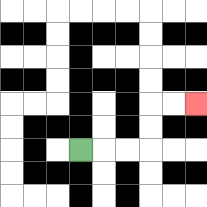{'start': '[3, 6]', 'end': '[8, 4]', 'path_directions': 'R,R,R,U,U,R,R', 'path_coordinates': '[[3, 6], [4, 6], [5, 6], [6, 6], [6, 5], [6, 4], [7, 4], [8, 4]]'}